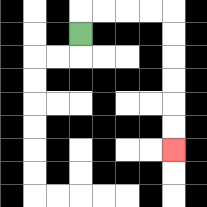{'start': '[3, 1]', 'end': '[7, 6]', 'path_directions': 'U,R,R,R,R,D,D,D,D,D,D', 'path_coordinates': '[[3, 1], [3, 0], [4, 0], [5, 0], [6, 0], [7, 0], [7, 1], [7, 2], [7, 3], [7, 4], [7, 5], [7, 6]]'}